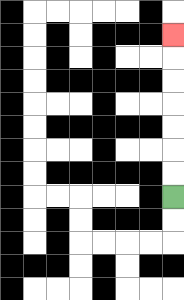{'start': '[7, 8]', 'end': '[7, 1]', 'path_directions': 'U,U,U,U,U,U,U', 'path_coordinates': '[[7, 8], [7, 7], [7, 6], [7, 5], [7, 4], [7, 3], [7, 2], [7, 1]]'}